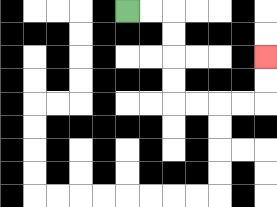{'start': '[5, 0]', 'end': '[11, 2]', 'path_directions': 'R,R,D,D,D,D,R,R,R,R,U,U', 'path_coordinates': '[[5, 0], [6, 0], [7, 0], [7, 1], [7, 2], [7, 3], [7, 4], [8, 4], [9, 4], [10, 4], [11, 4], [11, 3], [11, 2]]'}